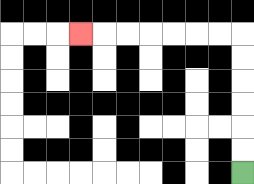{'start': '[10, 7]', 'end': '[3, 1]', 'path_directions': 'U,U,U,U,U,U,L,L,L,L,L,L,L', 'path_coordinates': '[[10, 7], [10, 6], [10, 5], [10, 4], [10, 3], [10, 2], [10, 1], [9, 1], [8, 1], [7, 1], [6, 1], [5, 1], [4, 1], [3, 1]]'}